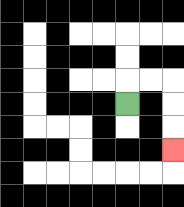{'start': '[5, 4]', 'end': '[7, 6]', 'path_directions': 'U,R,R,D,D,D', 'path_coordinates': '[[5, 4], [5, 3], [6, 3], [7, 3], [7, 4], [7, 5], [7, 6]]'}